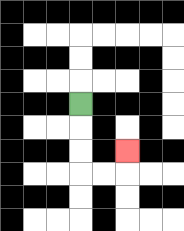{'start': '[3, 4]', 'end': '[5, 6]', 'path_directions': 'D,D,D,R,R,U', 'path_coordinates': '[[3, 4], [3, 5], [3, 6], [3, 7], [4, 7], [5, 7], [5, 6]]'}